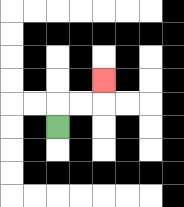{'start': '[2, 5]', 'end': '[4, 3]', 'path_directions': 'U,R,R,U', 'path_coordinates': '[[2, 5], [2, 4], [3, 4], [4, 4], [4, 3]]'}